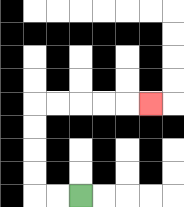{'start': '[3, 8]', 'end': '[6, 4]', 'path_directions': 'L,L,U,U,U,U,R,R,R,R,R', 'path_coordinates': '[[3, 8], [2, 8], [1, 8], [1, 7], [1, 6], [1, 5], [1, 4], [2, 4], [3, 4], [4, 4], [5, 4], [6, 4]]'}